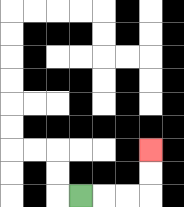{'start': '[3, 8]', 'end': '[6, 6]', 'path_directions': 'R,R,R,U,U', 'path_coordinates': '[[3, 8], [4, 8], [5, 8], [6, 8], [6, 7], [6, 6]]'}